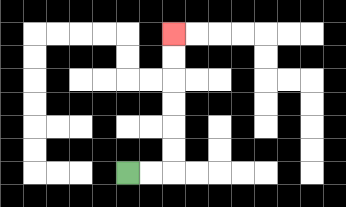{'start': '[5, 7]', 'end': '[7, 1]', 'path_directions': 'R,R,U,U,U,U,U,U', 'path_coordinates': '[[5, 7], [6, 7], [7, 7], [7, 6], [7, 5], [7, 4], [7, 3], [7, 2], [7, 1]]'}